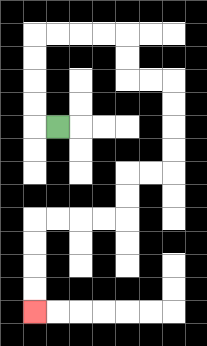{'start': '[2, 5]', 'end': '[1, 13]', 'path_directions': 'L,U,U,U,U,R,R,R,R,D,D,R,R,D,D,D,D,L,L,D,D,L,L,L,L,D,D,D,D', 'path_coordinates': '[[2, 5], [1, 5], [1, 4], [1, 3], [1, 2], [1, 1], [2, 1], [3, 1], [4, 1], [5, 1], [5, 2], [5, 3], [6, 3], [7, 3], [7, 4], [7, 5], [7, 6], [7, 7], [6, 7], [5, 7], [5, 8], [5, 9], [4, 9], [3, 9], [2, 9], [1, 9], [1, 10], [1, 11], [1, 12], [1, 13]]'}